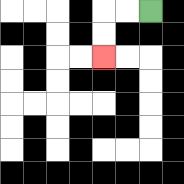{'start': '[6, 0]', 'end': '[4, 2]', 'path_directions': 'L,L,D,D', 'path_coordinates': '[[6, 0], [5, 0], [4, 0], [4, 1], [4, 2]]'}